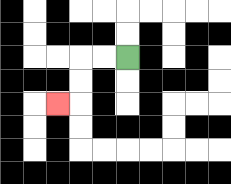{'start': '[5, 2]', 'end': '[2, 4]', 'path_directions': 'L,L,D,D,L', 'path_coordinates': '[[5, 2], [4, 2], [3, 2], [3, 3], [3, 4], [2, 4]]'}